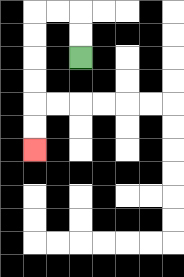{'start': '[3, 2]', 'end': '[1, 6]', 'path_directions': 'U,U,L,L,D,D,D,D,D,D', 'path_coordinates': '[[3, 2], [3, 1], [3, 0], [2, 0], [1, 0], [1, 1], [1, 2], [1, 3], [1, 4], [1, 5], [1, 6]]'}